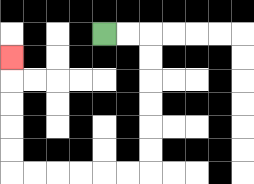{'start': '[4, 1]', 'end': '[0, 2]', 'path_directions': 'R,R,D,D,D,D,D,D,L,L,L,L,L,L,U,U,U,U,U', 'path_coordinates': '[[4, 1], [5, 1], [6, 1], [6, 2], [6, 3], [6, 4], [6, 5], [6, 6], [6, 7], [5, 7], [4, 7], [3, 7], [2, 7], [1, 7], [0, 7], [0, 6], [0, 5], [0, 4], [0, 3], [0, 2]]'}